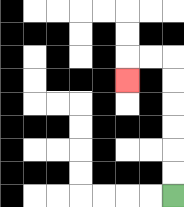{'start': '[7, 8]', 'end': '[5, 3]', 'path_directions': 'U,U,U,U,U,U,L,L,D', 'path_coordinates': '[[7, 8], [7, 7], [7, 6], [7, 5], [7, 4], [7, 3], [7, 2], [6, 2], [5, 2], [5, 3]]'}